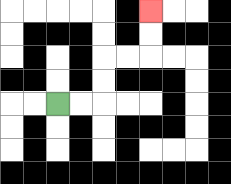{'start': '[2, 4]', 'end': '[6, 0]', 'path_directions': 'R,R,U,U,R,R,U,U', 'path_coordinates': '[[2, 4], [3, 4], [4, 4], [4, 3], [4, 2], [5, 2], [6, 2], [6, 1], [6, 0]]'}